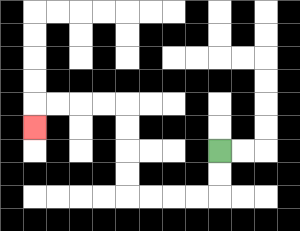{'start': '[9, 6]', 'end': '[1, 5]', 'path_directions': 'D,D,L,L,L,L,U,U,U,U,L,L,L,L,D', 'path_coordinates': '[[9, 6], [9, 7], [9, 8], [8, 8], [7, 8], [6, 8], [5, 8], [5, 7], [5, 6], [5, 5], [5, 4], [4, 4], [3, 4], [2, 4], [1, 4], [1, 5]]'}